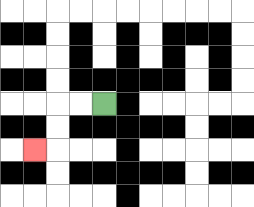{'start': '[4, 4]', 'end': '[1, 6]', 'path_directions': 'L,L,D,D,L', 'path_coordinates': '[[4, 4], [3, 4], [2, 4], [2, 5], [2, 6], [1, 6]]'}